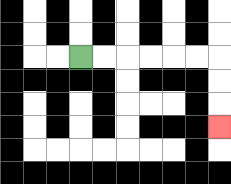{'start': '[3, 2]', 'end': '[9, 5]', 'path_directions': 'R,R,R,R,R,R,D,D,D', 'path_coordinates': '[[3, 2], [4, 2], [5, 2], [6, 2], [7, 2], [8, 2], [9, 2], [9, 3], [9, 4], [9, 5]]'}